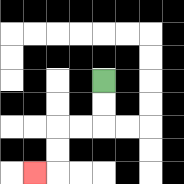{'start': '[4, 3]', 'end': '[1, 7]', 'path_directions': 'D,D,L,L,D,D,L', 'path_coordinates': '[[4, 3], [4, 4], [4, 5], [3, 5], [2, 5], [2, 6], [2, 7], [1, 7]]'}